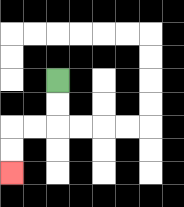{'start': '[2, 3]', 'end': '[0, 7]', 'path_directions': 'D,D,L,L,D,D', 'path_coordinates': '[[2, 3], [2, 4], [2, 5], [1, 5], [0, 5], [0, 6], [0, 7]]'}